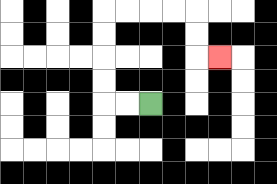{'start': '[6, 4]', 'end': '[9, 2]', 'path_directions': 'L,L,U,U,U,U,R,R,R,R,D,D,R', 'path_coordinates': '[[6, 4], [5, 4], [4, 4], [4, 3], [4, 2], [4, 1], [4, 0], [5, 0], [6, 0], [7, 0], [8, 0], [8, 1], [8, 2], [9, 2]]'}